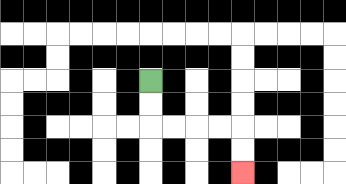{'start': '[6, 3]', 'end': '[10, 7]', 'path_directions': 'D,D,R,R,R,R,D,D', 'path_coordinates': '[[6, 3], [6, 4], [6, 5], [7, 5], [8, 5], [9, 5], [10, 5], [10, 6], [10, 7]]'}